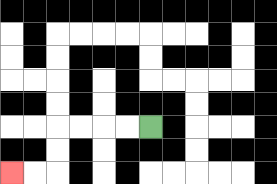{'start': '[6, 5]', 'end': '[0, 7]', 'path_directions': 'L,L,L,L,D,D,L,L', 'path_coordinates': '[[6, 5], [5, 5], [4, 5], [3, 5], [2, 5], [2, 6], [2, 7], [1, 7], [0, 7]]'}